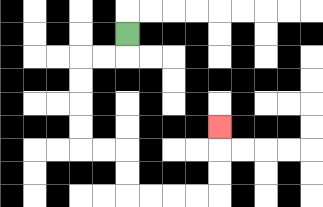{'start': '[5, 1]', 'end': '[9, 5]', 'path_directions': 'D,L,L,D,D,D,D,R,R,D,D,R,R,R,R,U,U,U', 'path_coordinates': '[[5, 1], [5, 2], [4, 2], [3, 2], [3, 3], [3, 4], [3, 5], [3, 6], [4, 6], [5, 6], [5, 7], [5, 8], [6, 8], [7, 8], [8, 8], [9, 8], [9, 7], [9, 6], [9, 5]]'}